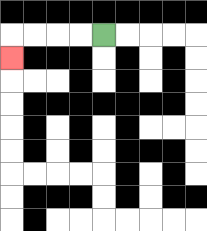{'start': '[4, 1]', 'end': '[0, 2]', 'path_directions': 'L,L,L,L,D', 'path_coordinates': '[[4, 1], [3, 1], [2, 1], [1, 1], [0, 1], [0, 2]]'}